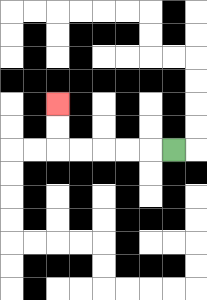{'start': '[7, 6]', 'end': '[2, 4]', 'path_directions': 'L,L,L,L,L,U,U', 'path_coordinates': '[[7, 6], [6, 6], [5, 6], [4, 6], [3, 6], [2, 6], [2, 5], [2, 4]]'}